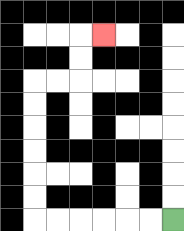{'start': '[7, 9]', 'end': '[4, 1]', 'path_directions': 'L,L,L,L,L,L,U,U,U,U,U,U,R,R,U,U,R', 'path_coordinates': '[[7, 9], [6, 9], [5, 9], [4, 9], [3, 9], [2, 9], [1, 9], [1, 8], [1, 7], [1, 6], [1, 5], [1, 4], [1, 3], [2, 3], [3, 3], [3, 2], [3, 1], [4, 1]]'}